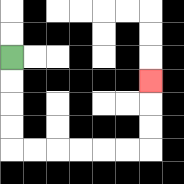{'start': '[0, 2]', 'end': '[6, 3]', 'path_directions': 'D,D,D,D,R,R,R,R,R,R,U,U,U', 'path_coordinates': '[[0, 2], [0, 3], [0, 4], [0, 5], [0, 6], [1, 6], [2, 6], [3, 6], [4, 6], [5, 6], [6, 6], [6, 5], [6, 4], [6, 3]]'}